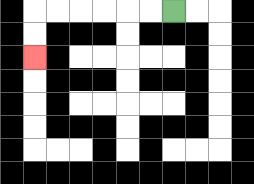{'start': '[7, 0]', 'end': '[1, 2]', 'path_directions': 'L,L,L,L,L,L,D,D', 'path_coordinates': '[[7, 0], [6, 0], [5, 0], [4, 0], [3, 0], [2, 0], [1, 0], [1, 1], [1, 2]]'}